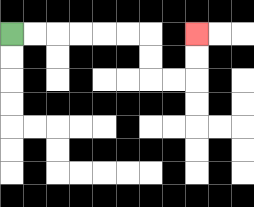{'start': '[0, 1]', 'end': '[8, 1]', 'path_directions': 'R,R,R,R,R,R,D,D,R,R,U,U', 'path_coordinates': '[[0, 1], [1, 1], [2, 1], [3, 1], [4, 1], [5, 1], [6, 1], [6, 2], [6, 3], [7, 3], [8, 3], [8, 2], [8, 1]]'}